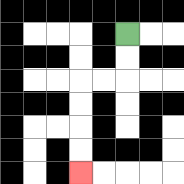{'start': '[5, 1]', 'end': '[3, 7]', 'path_directions': 'D,D,L,L,D,D,D,D', 'path_coordinates': '[[5, 1], [5, 2], [5, 3], [4, 3], [3, 3], [3, 4], [3, 5], [3, 6], [3, 7]]'}